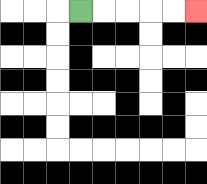{'start': '[3, 0]', 'end': '[8, 0]', 'path_directions': 'R,R,R,R,R', 'path_coordinates': '[[3, 0], [4, 0], [5, 0], [6, 0], [7, 0], [8, 0]]'}